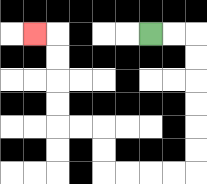{'start': '[6, 1]', 'end': '[1, 1]', 'path_directions': 'R,R,D,D,D,D,D,D,L,L,L,L,U,U,L,L,U,U,U,U,L', 'path_coordinates': '[[6, 1], [7, 1], [8, 1], [8, 2], [8, 3], [8, 4], [8, 5], [8, 6], [8, 7], [7, 7], [6, 7], [5, 7], [4, 7], [4, 6], [4, 5], [3, 5], [2, 5], [2, 4], [2, 3], [2, 2], [2, 1], [1, 1]]'}